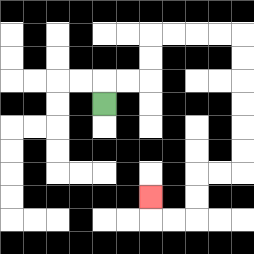{'start': '[4, 4]', 'end': '[6, 8]', 'path_directions': 'U,R,R,U,U,R,R,R,R,D,D,D,D,D,D,L,L,D,D,L,L,U', 'path_coordinates': '[[4, 4], [4, 3], [5, 3], [6, 3], [6, 2], [6, 1], [7, 1], [8, 1], [9, 1], [10, 1], [10, 2], [10, 3], [10, 4], [10, 5], [10, 6], [10, 7], [9, 7], [8, 7], [8, 8], [8, 9], [7, 9], [6, 9], [6, 8]]'}